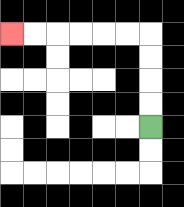{'start': '[6, 5]', 'end': '[0, 1]', 'path_directions': 'U,U,U,U,L,L,L,L,L,L', 'path_coordinates': '[[6, 5], [6, 4], [6, 3], [6, 2], [6, 1], [5, 1], [4, 1], [3, 1], [2, 1], [1, 1], [0, 1]]'}